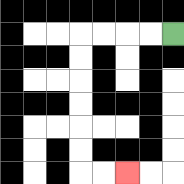{'start': '[7, 1]', 'end': '[5, 7]', 'path_directions': 'L,L,L,L,D,D,D,D,D,D,R,R', 'path_coordinates': '[[7, 1], [6, 1], [5, 1], [4, 1], [3, 1], [3, 2], [3, 3], [3, 4], [3, 5], [3, 6], [3, 7], [4, 7], [5, 7]]'}